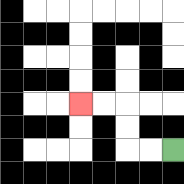{'start': '[7, 6]', 'end': '[3, 4]', 'path_directions': 'L,L,U,U,L,L', 'path_coordinates': '[[7, 6], [6, 6], [5, 6], [5, 5], [5, 4], [4, 4], [3, 4]]'}